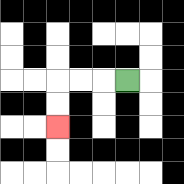{'start': '[5, 3]', 'end': '[2, 5]', 'path_directions': 'L,L,L,D,D', 'path_coordinates': '[[5, 3], [4, 3], [3, 3], [2, 3], [2, 4], [2, 5]]'}